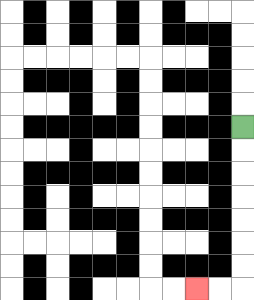{'start': '[10, 5]', 'end': '[8, 12]', 'path_directions': 'D,D,D,D,D,D,D,L,L', 'path_coordinates': '[[10, 5], [10, 6], [10, 7], [10, 8], [10, 9], [10, 10], [10, 11], [10, 12], [9, 12], [8, 12]]'}